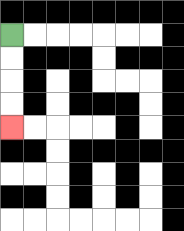{'start': '[0, 1]', 'end': '[0, 5]', 'path_directions': 'D,D,D,D', 'path_coordinates': '[[0, 1], [0, 2], [0, 3], [0, 4], [0, 5]]'}